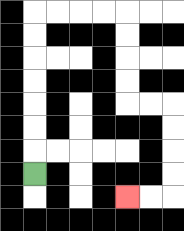{'start': '[1, 7]', 'end': '[5, 8]', 'path_directions': 'U,U,U,U,U,U,U,R,R,R,R,D,D,D,D,R,R,D,D,D,D,L,L', 'path_coordinates': '[[1, 7], [1, 6], [1, 5], [1, 4], [1, 3], [1, 2], [1, 1], [1, 0], [2, 0], [3, 0], [4, 0], [5, 0], [5, 1], [5, 2], [5, 3], [5, 4], [6, 4], [7, 4], [7, 5], [7, 6], [7, 7], [7, 8], [6, 8], [5, 8]]'}